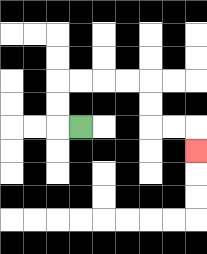{'start': '[3, 5]', 'end': '[8, 6]', 'path_directions': 'L,U,U,R,R,R,R,D,D,R,R,D', 'path_coordinates': '[[3, 5], [2, 5], [2, 4], [2, 3], [3, 3], [4, 3], [5, 3], [6, 3], [6, 4], [6, 5], [7, 5], [8, 5], [8, 6]]'}